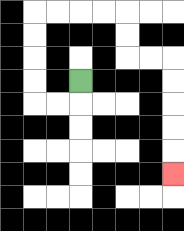{'start': '[3, 3]', 'end': '[7, 7]', 'path_directions': 'D,L,L,U,U,U,U,R,R,R,R,D,D,R,R,D,D,D,D,D', 'path_coordinates': '[[3, 3], [3, 4], [2, 4], [1, 4], [1, 3], [1, 2], [1, 1], [1, 0], [2, 0], [3, 0], [4, 0], [5, 0], [5, 1], [5, 2], [6, 2], [7, 2], [7, 3], [7, 4], [7, 5], [7, 6], [7, 7]]'}